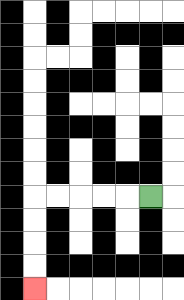{'start': '[6, 8]', 'end': '[1, 12]', 'path_directions': 'L,L,L,L,L,D,D,D,D', 'path_coordinates': '[[6, 8], [5, 8], [4, 8], [3, 8], [2, 8], [1, 8], [1, 9], [1, 10], [1, 11], [1, 12]]'}